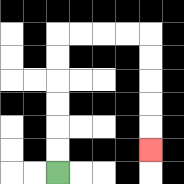{'start': '[2, 7]', 'end': '[6, 6]', 'path_directions': 'U,U,U,U,U,U,R,R,R,R,D,D,D,D,D', 'path_coordinates': '[[2, 7], [2, 6], [2, 5], [2, 4], [2, 3], [2, 2], [2, 1], [3, 1], [4, 1], [5, 1], [6, 1], [6, 2], [6, 3], [6, 4], [6, 5], [6, 6]]'}